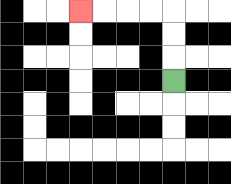{'start': '[7, 3]', 'end': '[3, 0]', 'path_directions': 'U,U,U,L,L,L,L', 'path_coordinates': '[[7, 3], [7, 2], [7, 1], [7, 0], [6, 0], [5, 0], [4, 0], [3, 0]]'}